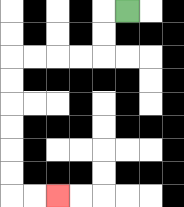{'start': '[5, 0]', 'end': '[2, 8]', 'path_directions': 'L,D,D,L,L,L,L,D,D,D,D,D,D,R,R', 'path_coordinates': '[[5, 0], [4, 0], [4, 1], [4, 2], [3, 2], [2, 2], [1, 2], [0, 2], [0, 3], [0, 4], [0, 5], [0, 6], [0, 7], [0, 8], [1, 8], [2, 8]]'}